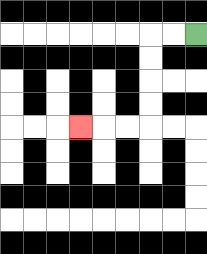{'start': '[8, 1]', 'end': '[3, 5]', 'path_directions': 'L,L,D,D,D,D,L,L,L', 'path_coordinates': '[[8, 1], [7, 1], [6, 1], [6, 2], [6, 3], [6, 4], [6, 5], [5, 5], [4, 5], [3, 5]]'}